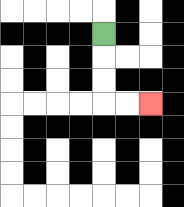{'start': '[4, 1]', 'end': '[6, 4]', 'path_directions': 'D,D,D,R,R', 'path_coordinates': '[[4, 1], [4, 2], [4, 3], [4, 4], [5, 4], [6, 4]]'}